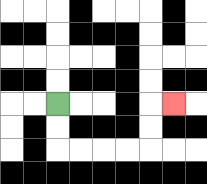{'start': '[2, 4]', 'end': '[7, 4]', 'path_directions': 'D,D,R,R,R,R,U,U,R', 'path_coordinates': '[[2, 4], [2, 5], [2, 6], [3, 6], [4, 6], [5, 6], [6, 6], [6, 5], [6, 4], [7, 4]]'}